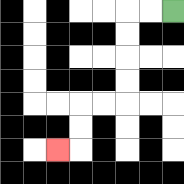{'start': '[7, 0]', 'end': '[2, 6]', 'path_directions': 'L,L,D,D,D,D,L,L,D,D,L', 'path_coordinates': '[[7, 0], [6, 0], [5, 0], [5, 1], [5, 2], [5, 3], [5, 4], [4, 4], [3, 4], [3, 5], [3, 6], [2, 6]]'}